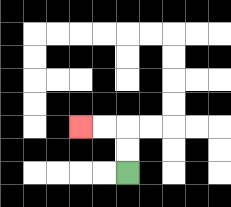{'start': '[5, 7]', 'end': '[3, 5]', 'path_directions': 'U,U,L,L', 'path_coordinates': '[[5, 7], [5, 6], [5, 5], [4, 5], [3, 5]]'}